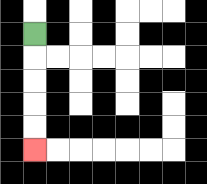{'start': '[1, 1]', 'end': '[1, 6]', 'path_directions': 'D,D,D,D,D', 'path_coordinates': '[[1, 1], [1, 2], [1, 3], [1, 4], [1, 5], [1, 6]]'}